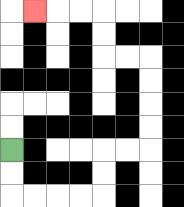{'start': '[0, 6]', 'end': '[1, 0]', 'path_directions': 'D,D,R,R,R,R,U,U,R,R,U,U,U,U,L,L,U,U,L,L,L', 'path_coordinates': '[[0, 6], [0, 7], [0, 8], [1, 8], [2, 8], [3, 8], [4, 8], [4, 7], [4, 6], [5, 6], [6, 6], [6, 5], [6, 4], [6, 3], [6, 2], [5, 2], [4, 2], [4, 1], [4, 0], [3, 0], [2, 0], [1, 0]]'}